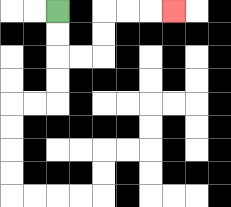{'start': '[2, 0]', 'end': '[7, 0]', 'path_directions': 'D,D,R,R,U,U,R,R,R', 'path_coordinates': '[[2, 0], [2, 1], [2, 2], [3, 2], [4, 2], [4, 1], [4, 0], [5, 0], [6, 0], [7, 0]]'}